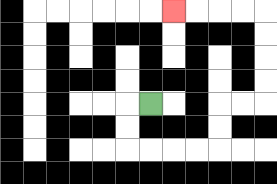{'start': '[6, 4]', 'end': '[7, 0]', 'path_directions': 'L,D,D,R,R,R,R,U,U,R,R,U,U,U,U,L,L,L,L', 'path_coordinates': '[[6, 4], [5, 4], [5, 5], [5, 6], [6, 6], [7, 6], [8, 6], [9, 6], [9, 5], [9, 4], [10, 4], [11, 4], [11, 3], [11, 2], [11, 1], [11, 0], [10, 0], [9, 0], [8, 0], [7, 0]]'}